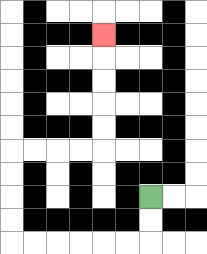{'start': '[6, 8]', 'end': '[4, 1]', 'path_directions': 'D,D,L,L,L,L,L,L,U,U,U,U,R,R,R,R,U,U,U,U,U', 'path_coordinates': '[[6, 8], [6, 9], [6, 10], [5, 10], [4, 10], [3, 10], [2, 10], [1, 10], [0, 10], [0, 9], [0, 8], [0, 7], [0, 6], [1, 6], [2, 6], [3, 6], [4, 6], [4, 5], [4, 4], [4, 3], [4, 2], [4, 1]]'}